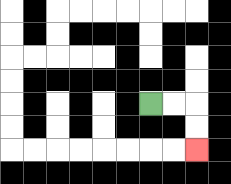{'start': '[6, 4]', 'end': '[8, 6]', 'path_directions': 'R,R,D,D', 'path_coordinates': '[[6, 4], [7, 4], [8, 4], [8, 5], [8, 6]]'}